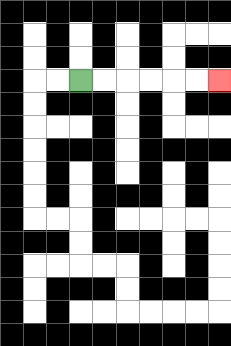{'start': '[3, 3]', 'end': '[9, 3]', 'path_directions': 'R,R,R,R,R,R', 'path_coordinates': '[[3, 3], [4, 3], [5, 3], [6, 3], [7, 3], [8, 3], [9, 3]]'}